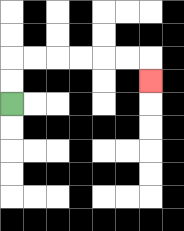{'start': '[0, 4]', 'end': '[6, 3]', 'path_directions': 'U,U,R,R,R,R,R,R,D', 'path_coordinates': '[[0, 4], [0, 3], [0, 2], [1, 2], [2, 2], [3, 2], [4, 2], [5, 2], [6, 2], [6, 3]]'}